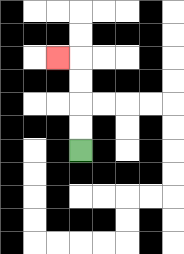{'start': '[3, 6]', 'end': '[2, 2]', 'path_directions': 'U,U,U,U,L', 'path_coordinates': '[[3, 6], [3, 5], [3, 4], [3, 3], [3, 2], [2, 2]]'}